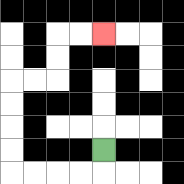{'start': '[4, 6]', 'end': '[4, 1]', 'path_directions': 'D,L,L,L,L,U,U,U,U,R,R,U,U,R,R', 'path_coordinates': '[[4, 6], [4, 7], [3, 7], [2, 7], [1, 7], [0, 7], [0, 6], [0, 5], [0, 4], [0, 3], [1, 3], [2, 3], [2, 2], [2, 1], [3, 1], [4, 1]]'}